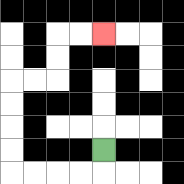{'start': '[4, 6]', 'end': '[4, 1]', 'path_directions': 'D,L,L,L,L,U,U,U,U,R,R,U,U,R,R', 'path_coordinates': '[[4, 6], [4, 7], [3, 7], [2, 7], [1, 7], [0, 7], [0, 6], [0, 5], [0, 4], [0, 3], [1, 3], [2, 3], [2, 2], [2, 1], [3, 1], [4, 1]]'}